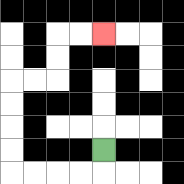{'start': '[4, 6]', 'end': '[4, 1]', 'path_directions': 'D,L,L,L,L,U,U,U,U,R,R,U,U,R,R', 'path_coordinates': '[[4, 6], [4, 7], [3, 7], [2, 7], [1, 7], [0, 7], [0, 6], [0, 5], [0, 4], [0, 3], [1, 3], [2, 3], [2, 2], [2, 1], [3, 1], [4, 1]]'}